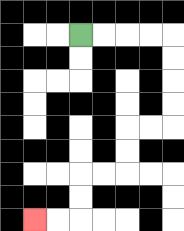{'start': '[3, 1]', 'end': '[1, 9]', 'path_directions': 'R,R,R,R,D,D,D,D,L,L,D,D,L,L,D,D,L,L', 'path_coordinates': '[[3, 1], [4, 1], [5, 1], [6, 1], [7, 1], [7, 2], [7, 3], [7, 4], [7, 5], [6, 5], [5, 5], [5, 6], [5, 7], [4, 7], [3, 7], [3, 8], [3, 9], [2, 9], [1, 9]]'}